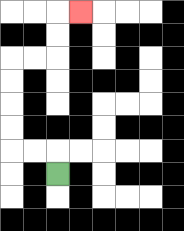{'start': '[2, 7]', 'end': '[3, 0]', 'path_directions': 'U,L,L,U,U,U,U,R,R,U,U,R', 'path_coordinates': '[[2, 7], [2, 6], [1, 6], [0, 6], [0, 5], [0, 4], [0, 3], [0, 2], [1, 2], [2, 2], [2, 1], [2, 0], [3, 0]]'}